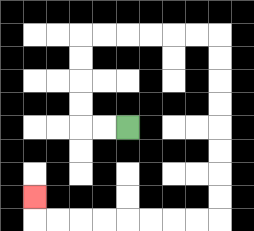{'start': '[5, 5]', 'end': '[1, 8]', 'path_directions': 'L,L,U,U,U,U,R,R,R,R,R,R,D,D,D,D,D,D,D,D,L,L,L,L,L,L,L,L,U', 'path_coordinates': '[[5, 5], [4, 5], [3, 5], [3, 4], [3, 3], [3, 2], [3, 1], [4, 1], [5, 1], [6, 1], [7, 1], [8, 1], [9, 1], [9, 2], [9, 3], [9, 4], [9, 5], [9, 6], [9, 7], [9, 8], [9, 9], [8, 9], [7, 9], [6, 9], [5, 9], [4, 9], [3, 9], [2, 9], [1, 9], [1, 8]]'}